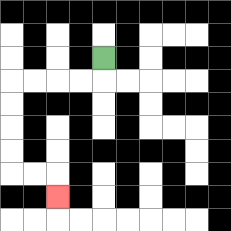{'start': '[4, 2]', 'end': '[2, 8]', 'path_directions': 'D,L,L,L,L,D,D,D,D,R,R,D', 'path_coordinates': '[[4, 2], [4, 3], [3, 3], [2, 3], [1, 3], [0, 3], [0, 4], [0, 5], [0, 6], [0, 7], [1, 7], [2, 7], [2, 8]]'}